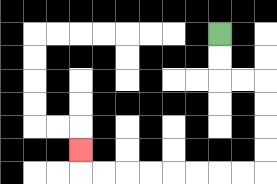{'start': '[9, 1]', 'end': '[3, 6]', 'path_directions': 'D,D,R,R,D,D,D,D,L,L,L,L,L,L,L,L,U', 'path_coordinates': '[[9, 1], [9, 2], [9, 3], [10, 3], [11, 3], [11, 4], [11, 5], [11, 6], [11, 7], [10, 7], [9, 7], [8, 7], [7, 7], [6, 7], [5, 7], [4, 7], [3, 7], [3, 6]]'}